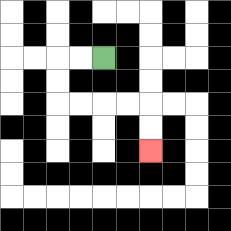{'start': '[4, 2]', 'end': '[6, 6]', 'path_directions': 'L,L,D,D,R,R,R,R,D,D', 'path_coordinates': '[[4, 2], [3, 2], [2, 2], [2, 3], [2, 4], [3, 4], [4, 4], [5, 4], [6, 4], [6, 5], [6, 6]]'}